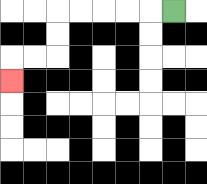{'start': '[7, 0]', 'end': '[0, 3]', 'path_directions': 'L,L,L,L,L,D,D,L,L,D', 'path_coordinates': '[[7, 0], [6, 0], [5, 0], [4, 0], [3, 0], [2, 0], [2, 1], [2, 2], [1, 2], [0, 2], [0, 3]]'}